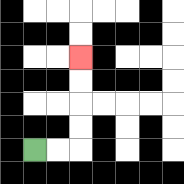{'start': '[1, 6]', 'end': '[3, 2]', 'path_directions': 'R,R,U,U,U,U', 'path_coordinates': '[[1, 6], [2, 6], [3, 6], [3, 5], [3, 4], [3, 3], [3, 2]]'}